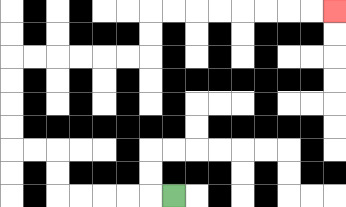{'start': '[7, 8]', 'end': '[14, 0]', 'path_directions': 'L,L,L,L,L,U,U,L,L,U,U,U,U,R,R,R,R,R,R,U,U,R,R,R,R,R,R,R,R', 'path_coordinates': '[[7, 8], [6, 8], [5, 8], [4, 8], [3, 8], [2, 8], [2, 7], [2, 6], [1, 6], [0, 6], [0, 5], [0, 4], [0, 3], [0, 2], [1, 2], [2, 2], [3, 2], [4, 2], [5, 2], [6, 2], [6, 1], [6, 0], [7, 0], [8, 0], [9, 0], [10, 0], [11, 0], [12, 0], [13, 0], [14, 0]]'}